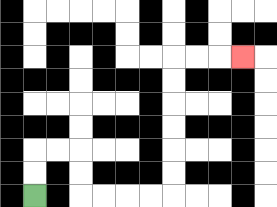{'start': '[1, 8]', 'end': '[10, 2]', 'path_directions': 'U,U,R,R,D,D,R,R,R,R,U,U,U,U,U,U,R,R,R', 'path_coordinates': '[[1, 8], [1, 7], [1, 6], [2, 6], [3, 6], [3, 7], [3, 8], [4, 8], [5, 8], [6, 8], [7, 8], [7, 7], [7, 6], [7, 5], [7, 4], [7, 3], [7, 2], [8, 2], [9, 2], [10, 2]]'}